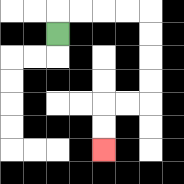{'start': '[2, 1]', 'end': '[4, 6]', 'path_directions': 'U,R,R,R,R,D,D,D,D,L,L,D,D', 'path_coordinates': '[[2, 1], [2, 0], [3, 0], [4, 0], [5, 0], [6, 0], [6, 1], [6, 2], [6, 3], [6, 4], [5, 4], [4, 4], [4, 5], [4, 6]]'}